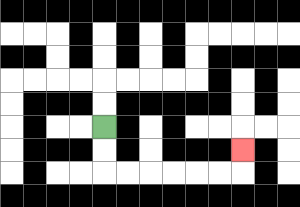{'start': '[4, 5]', 'end': '[10, 6]', 'path_directions': 'D,D,R,R,R,R,R,R,U', 'path_coordinates': '[[4, 5], [4, 6], [4, 7], [5, 7], [6, 7], [7, 7], [8, 7], [9, 7], [10, 7], [10, 6]]'}